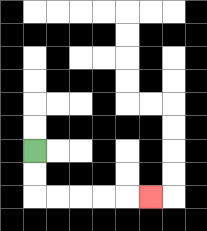{'start': '[1, 6]', 'end': '[6, 8]', 'path_directions': 'D,D,R,R,R,R,R', 'path_coordinates': '[[1, 6], [1, 7], [1, 8], [2, 8], [3, 8], [4, 8], [5, 8], [6, 8]]'}